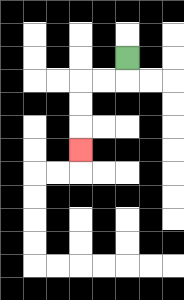{'start': '[5, 2]', 'end': '[3, 6]', 'path_directions': 'D,L,L,D,D,D', 'path_coordinates': '[[5, 2], [5, 3], [4, 3], [3, 3], [3, 4], [3, 5], [3, 6]]'}